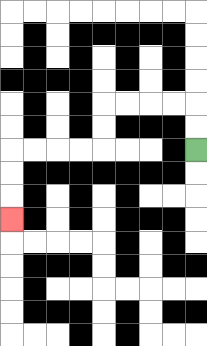{'start': '[8, 6]', 'end': '[0, 9]', 'path_directions': 'U,U,L,L,L,L,D,D,L,L,L,L,D,D,D', 'path_coordinates': '[[8, 6], [8, 5], [8, 4], [7, 4], [6, 4], [5, 4], [4, 4], [4, 5], [4, 6], [3, 6], [2, 6], [1, 6], [0, 6], [0, 7], [0, 8], [0, 9]]'}